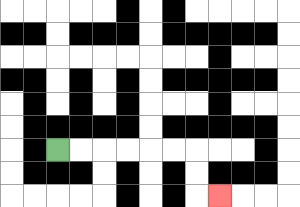{'start': '[2, 6]', 'end': '[9, 8]', 'path_directions': 'R,R,R,R,R,R,D,D,R', 'path_coordinates': '[[2, 6], [3, 6], [4, 6], [5, 6], [6, 6], [7, 6], [8, 6], [8, 7], [8, 8], [9, 8]]'}